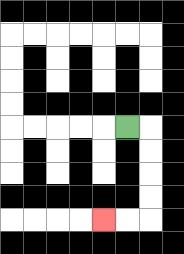{'start': '[5, 5]', 'end': '[4, 9]', 'path_directions': 'R,D,D,D,D,L,L', 'path_coordinates': '[[5, 5], [6, 5], [6, 6], [6, 7], [6, 8], [6, 9], [5, 9], [4, 9]]'}